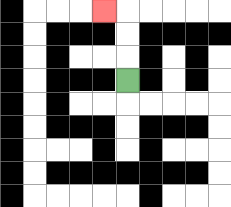{'start': '[5, 3]', 'end': '[4, 0]', 'path_directions': 'U,U,U,L', 'path_coordinates': '[[5, 3], [5, 2], [5, 1], [5, 0], [4, 0]]'}